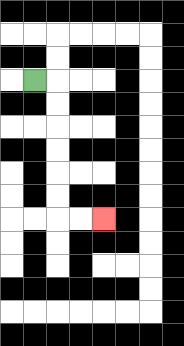{'start': '[1, 3]', 'end': '[4, 9]', 'path_directions': 'R,D,D,D,D,D,D,R,R', 'path_coordinates': '[[1, 3], [2, 3], [2, 4], [2, 5], [2, 6], [2, 7], [2, 8], [2, 9], [3, 9], [4, 9]]'}